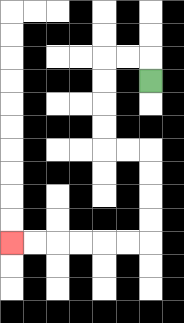{'start': '[6, 3]', 'end': '[0, 10]', 'path_directions': 'U,L,L,D,D,D,D,R,R,D,D,D,D,L,L,L,L,L,L', 'path_coordinates': '[[6, 3], [6, 2], [5, 2], [4, 2], [4, 3], [4, 4], [4, 5], [4, 6], [5, 6], [6, 6], [6, 7], [6, 8], [6, 9], [6, 10], [5, 10], [4, 10], [3, 10], [2, 10], [1, 10], [0, 10]]'}